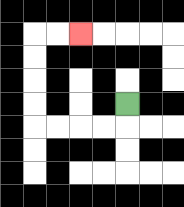{'start': '[5, 4]', 'end': '[3, 1]', 'path_directions': 'D,L,L,L,L,U,U,U,U,R,R', 'path_coordinates': '[[5, 4], [5, 5], [4, 5], [3, 5], [2, 5], [1, 5], [1, 4], [1, 3], [1, 2], [1, 1], [2, 1], [3, 1]]'}